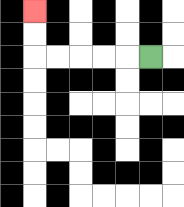{'start': '[6, 2]', 'end': '[1, 0]', 'path_directions': 'L,L,L,L,L,U,U', 'path_coordinates': '[[6, 2], [5, 2], [4, 2], [3, 2], [2, 2], [1, 2], [1, 1], [1, 0]]'}